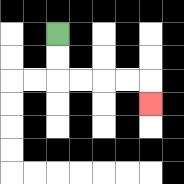{'start': '[2, 1]', 'end': '[6, 4]', 'path_directions': 'D,D,R,R,R,R,D', 'path_coordinates': '[[2, 1], [2, 2], [2, 3], [3, 3], [4, 3], [5, 3], [6, 3], [6, 4]]'}